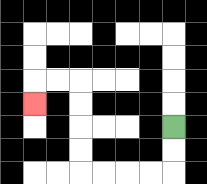{'start': '[7, 5]', 'end': '[1, 4]', 'path_directions': 'D,D,L,L,L,L,U,U,U,U,L,L,D', 'path_coordinates': '[[7, 5], [7, 6], [7, 7], [6, 7], [5, 7], [4, 7], [3, 7], [3, 6], [3, 5], [3, 4], [3, 3], [2, 3], [1, 3], [1, 4]]'}